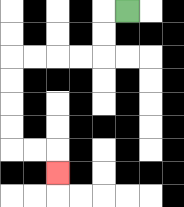{'start': '[5, 0]', 'end': '[2, 7]', 'path_directions': 'L,D,D,L,L,L,L,D,D,D,D,R,R,D', 'path_coordinates': '[[5, 0], [4, 0], [4, 1], [4, 2], [3, 2], [2, 2], [1, 2], [0, 2], [0, 3], [0, 4], [0, 5], [0, 6], [1, 6], [2, 6], [2, 7]]'}